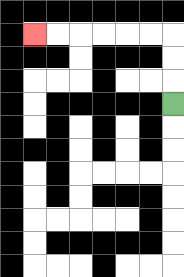{'start': '[7, 4]', 'end': '[1, 1]', 'path_directions': 'U,U,U,L,L,L,L,L,L', 'path_coordinates': '[[7, 4], [7, 3], [7, 2], [7, 1], [6, 1], [5, 1], [4, 1], [3, 1], [2, 1], [1, 1]]'}